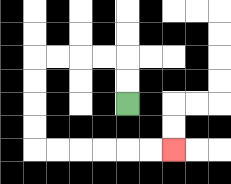{'start': '[5, 4]', 'end': '[7, 6]', 'path_directions': 'U,U,L,L,L,L,D,D,D,D,R,R,R,R,R,R', 'path_coordinates': '[[5, 4], [5, 3], [5, 2], [4, 2], [3, 2], [2, 2], [1, 2], [1, 3], [1, 4], [1, 5], [1, 6], [2, 6], [3, 6], [4, 6], [5, 6], [6, 6], [7, 6]]'}